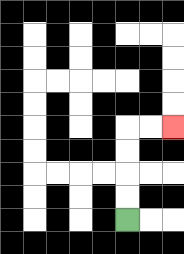{'start': '[5, 9]', 'end': '[7, 5]', 'path_directions': 'U,U,U,U,R,R', 'path_coordinates': '[[5, 9], [5, 8], [5, 7], [5, 6], [5, 5], [6, 5], [7, 5]]'}